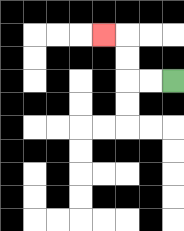{'start': '[7, 3]', 'end': '[4, 1]', 'path_directions': 'L,L,U,U,L', 'path_coordinates': '[[7, 3], [6, 3], [5, 3], [5, 2], [5, 1], [4, 1]]'}